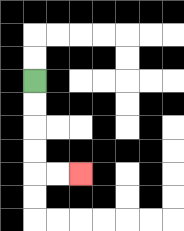{'start': '[1, 3]', 'end': '[3, 7]', 'path_directions': 'D,D,D,D,R,R', 'path_coordinates': '[[1, 3], [1, 4], [1, 5], [1, 6], [1, 7], [2, 7], [3, 7]]'}